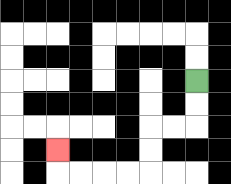{'start': '[8, 3]', 'end': '[2, 6]', 'path_directions': 'D,D,L,L,D,D,L,L,L,L,U', 'path_coordinates': '[[8, 3], [8, 4], [8, 5], [7, 5], [6, 5], [6, 6], [6, 7], [5, 7], [4, 7], [3, 7], [2, 7], [2, 6]]'}